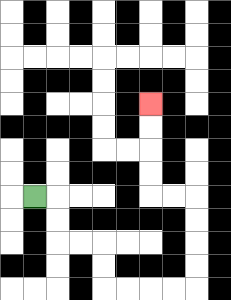{'start': '[1, 8]', 'end': '[6, 4]', 'path_directions': 'R,D,D,R,R,D,D,R,R,R,R,U,U,U,U,L,L,U,U,U,U', 'path_coordinates': '[[1, 8], [2, 8], [2, 9], [2, 10], [3, 10], [4, 10], [4, 11], [4, 12], [5, 12], [6, 12], [7, 12], [8, 12], [8, 11], [8, 10], [8, 9], [8, 8], [7, 8], [6, 8], [6, 7], [6, 6], [6, 5], [6, 4]]'}